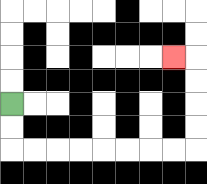{'start': '[0, 4]', 'end': '[7, 2]', 'path_directions': 'D,D,R,R,R,R,R,R,R,R,U,U,U,U,L', 'path_coordinates': '[[0, 4], [0, 5], [0, 6], [1, 6], [2, 6], [3, 6], [4, 6], [5, 6], [6, 6], [7, 6], [8, 6], [8, 5], [8, 4], [8, 3], [8, 2], [7, 2]]'}